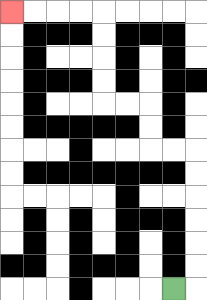{'start': '[7, 12]', 'end': '[0, 0]', 'path_directions': 'R,U,U,U,U,U,U,L,L,U,U,L,L,U,U,U,U,L,L,L,L', 'path_coordinates': '[[7, 12], [8, 12], [8, 11], [8, 10], [8, 9], [8, 8], [8, 7], [8, 6], [7, 6], [6, 6], [6, 5], [6, 4], [5, 4], [4, 4], [4, 3], [4, 2], [4, 1], [4, 0], [3, 0], [2, 0], [1, 0], [0, 0]]'}